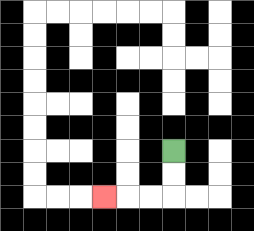{'start': '[7, 6]', 'end': '[4, 8]', 'path_directions': 'D,D,L,L,L', 'path_coordinates': '[[7, 6], [7, 7], [7, 8], [6, 8], [5, 8], [4, 8]]'}